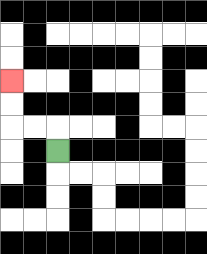{'start': '[2, 6]', 'end': '[0, 3]', 'path_directions': 'U,L,L,U,U', 'path_coordinates': '[[2, 6], [2, 5], [1, 5], [0, 5], [0, 4], [0, 3]]'}